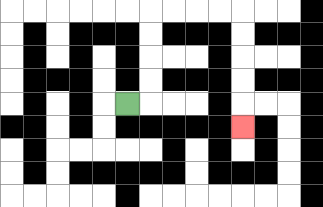{'start': '[5, 4]', 'end': '[10, 5]', 'path_directions': 'R,U,U,U,U,R,R,R,R,D,D,D,D,D', 'path_coordinates': '[[5, 4], [6, 4], [6, 3], [6, 2], [6, 1], [6, 0], [7, 0], [8, 0], [9, 0], [10, 0], [10, 1], [10, 2], [10, 3], [10, 4], [10, 5]]'}